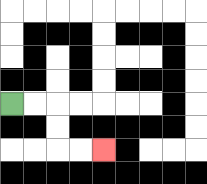{'start': '[0, 4]', 'end': '[4, 6]', 'path_directions': 'R,R,D,D,R,R', 'path_coordinates': '[[0, 4], [1, 4], [2, 4], [2, 5], [2, 6], [3, 6], [4, 6]]'}